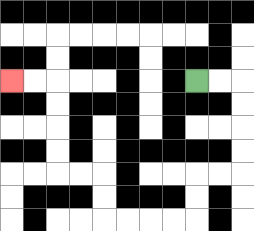{'start': '[8, 3]', 'end': '[0, 3]', 'path_directions': 'R,R,D,D,D,D,L,L,D,D,L,L,L,L,U,U,L,L,U,U,U,U,L,L', 'path_coordinates': '[[8, 3], [9, 3], [10, 3], [10, 4], [10, 5], [10, 6], [10, 7], [9, 7], [8, 7], [8, 8], [8, 9], [7, 9], [6, 9], [5, 9], [4, 9], [4, 8], [4, 7], [3, 7], [2, 7], [2, 6], [2, 5], [2, 4], [2, 3], [1, 3], [0, 3]]'}